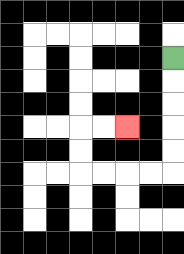{'start': '[7, 2]', 'end': '[5, 5]', 'path_directions': 'D,D,D,D,D,L,L,L,L,U,U,R,R', 'path_coordinates': '[[7, 2], [7, 3], [7, 4], [7, 5], [7, 6], [7, 7], [6, 7], [5, 7], [4, 7], [3, 7], [3, 6], [3, 5], [4, 5], [5, 5]]'}